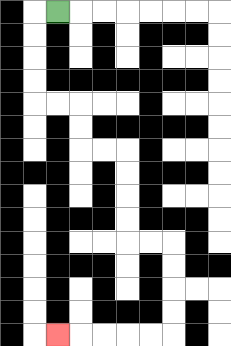{'start': '[2, 0]', 'end': '[2, 14]', 'path_directions': 'L,D,D,D,D,R,R,D,D,R,R,D,D,D,D,R,R,D,D,D,D,L,L,L,L,L', 'path_coordinates': '[[2, 0], [1, 0], [1, 1], [1, 2], [1, 3], [1, 4], [2, 4], [3, 4], [3, 5], [3, 6], [4, 6], [5, 6], [5, 7], [5, 8], [5, 9], [5, 10], [6, 10], [7, 10], [7, 11], [7, 12], [7, 13], [7, 14], [6, 14], [5, 14], [4, 14], [3, 14], [2, 14]]'}